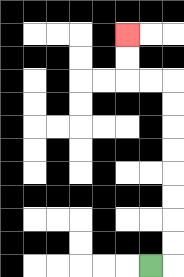{'start': '[6, 11]', 'end': '[5, 1]', 'path_directions': 'R,U,U,U,U,U,U,U,U,L,L,U,U', 'path_coordinates': '[[6, 11], [7, 11], [7, 10], [7, 9], [7, 8], [7, 7], [7, 6], [7, 5], [7, 4], [7, 3], [6, 3], [5, 3], [5, 2], [5, 1]]'}